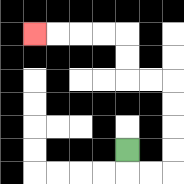{'start': '[5, 6]', 'end': '[1, 1]', 'path_directions': 'D,R,R,U,U,U,U,L,L,U,U,L,L,L,L', 'path_coordinates': '[[5, 6], [5, 7], [6, 7], [7, 7], [7, 6], [7, 5], [7, 4], [7, 3], [6, 3], [5, 3], [5, 2], [5, 1], [4, 1], [3, 1], [2, 1], [1, 1]]'}